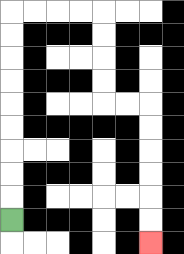{'start': '[0, 9]', 'end': '[6, 10]', 'path_directions': 'U,U,U,U,U,U,U,U,U,R,R,R,R,D,D,D,D,R,R,D,D,D,D,D,D', 'path_coordinates': '[[0, 9], [0, 8], [0, 7], [0, 6], [0, 5], [0, 4], [0, 3], [0, 2], [0, 1], [0, 0], [1, 0], [2, 0], [3, 0], [4, 0], [4, 1], [4, 2], [4, 3], [4, 4], [5, 4], [6, 4], [6, 5], [6, 6], [6, 7], [6, 8], [6, 9], [6, 10]]'}